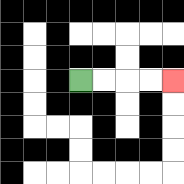{'start': '[3, 3]', 'end': '[7, 3]', 'path_directions': 'R,R,R,R', 'path_coordinates': '[[3, 3], [4, 3], [5, 3], [6, 3], [7, 3]]'}